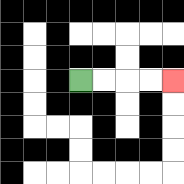{'start': '[3, 3]', 'end': '[7, 3]', 'path_directions': 'R,R,R,R', 'path_coordinates': '[[3, 3], [4, 3], [5, 3], [6, 3], [7, 3]]'}